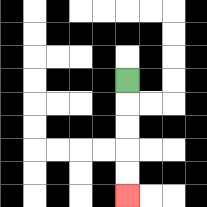{'start': '[5, 3]', 'end': '[5, 8]', 'path_directions': 'D,D,D,D,D', 'path_coordinates': '[[5, 3], [5, 4], [5, 5], [5, 6], [5, 7], [5, 8]]'}